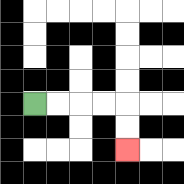{'start': '[1, 4]', 'end': '[5, 6]', 'path_directions': 'R,R,R,R,D,D', 'path_coordinates': '[[1, 4], [2, 4], [3, 4], [4, 4], [5, 4], [5, 5], [5, 6]]'}